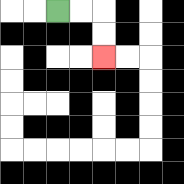{'start': '[2, 0]', 'end': '[4, 2]', 'path_directions': 'R,R,D,D', 'path_coordinates': '[[2, 0], [3, 0], [4, 0], [4, 1], [4, 2]]'}